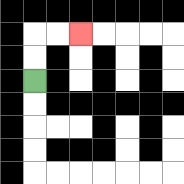{'start': '[1, 3]', 'end': '[3, 1]', 'path_directions': 'U,U,R,R', 'path_coordinates': '[[1, 3], [1, 2], [1, 1], [2, 1], [3, 1]]'}